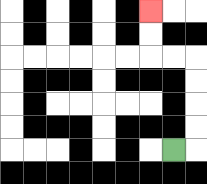{'start': '[7, 6]', 'end': '[6, 0]', 'path_directions': 'R,U,U,U,U,L,L,U,U', 'path_coordinates': '[[7, 6], [8, 6], [8, 5], [8, 4], [8, 3], [8, 2], [7, 2], [6, 2], [6, 1], [6, 0]]'}